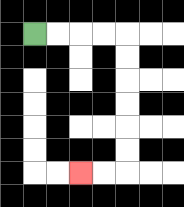{'start': '[1, 1]', 'end': '[3, 7]', 'path_directions': 'R,R,R,R,D,D,D,D,D,D,L,L', 'path_coordinates': '[[1, 1], [2, 1], [3, 1], [4, 1], [5, 1], [5, 2], [5, 3], [5, 4], [5, 5], [5, 6], [5, 7], [4, 7], [3, 7]]'}